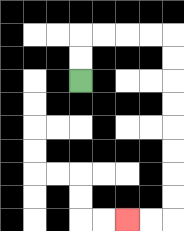{'start': '[3, 3]', 'end': '[5, 9]', 'path_directions': 'U,U,R,R,R,R,D,D,D,D,D,D,D,D,L,L', 'path_coordinates': '[[3, 3], [3, 2], [3, 1], [4, 1], [5, 1], [6, 1], [7, 1], [7, 2], [7, 3], [7, 4], [7, 5], [7, 6], [7, 7], [7, 8], [7, 9], [6, 9], [5, 9]]'}